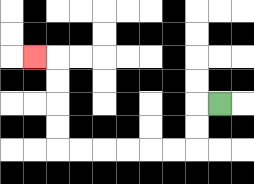{'start': '[9, 4]', 'end': '[1, 2]', 'path_directions': 'L,D,D,L,L,L,L,L,L,U,U,U,U,L', 'path_coordinates': '[[9, 4], [8, 4], [8, 5], [8, 6], [7, 6], [6, 6], [5, 6], [4, 6], [3, 6], [2, 6], [2, 5], [2, 4], [2, 3], [2, 2], [1, 2]]'}